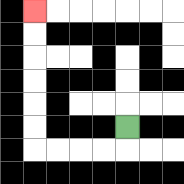{'start': '[5, 5]', 'end': '[1, 0]', 'path_directions': 'D,L,L,L,L,U,U,U,U,U,U', 'path_coordinates': '[[5, 5], [5, 6], [4, 6], [3, 6], [2, 6], [1, 6], [1, 5], [1, 4], [1, 3], [1, 2], [1, 1], [1, 0]]'}